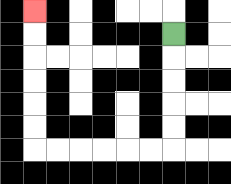{'start': '[7, 1]', 'end': '[1, 0]', 'path_directions': 'D,D,D,D,D,L,L,L,L,L,L,U,U,U,U,U,U', 'path_coordinates': '[[7, 1], [7, 2], [7, 3], [7, 4], [7, 5], [7, 6], [6, 6], [5, 6], [4, 6], [3, 6], [2, 6], [1, 6], [1, 5], [1, 4], [1, 3], [1, 2], [1, 1], [1, 0]]'}